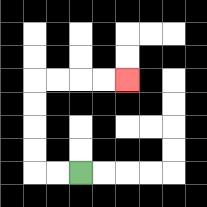{'start': '[3, 7]', 'end': '[5, 3]', 'path_directions': 'L,L,U,U,U,U,R,R,R,R', 'path_coordinates': '[[3, 7], [2, 7], [1, 7], [1, 6], [1, 5], [1, 4], [1, 3], [2, 3], [3, 3], [4, 3], [5, 3]]'}